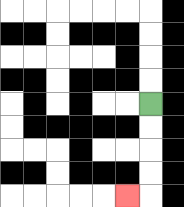{'start': '[6, 4]', 'end': '[5, 8]', 'path_directions': 'D,D,D,D,L', 'path_coordinates': '[[6, 4], [6, 5], [6, 6], [6, 7], [6, 8], [5, 8]]'}